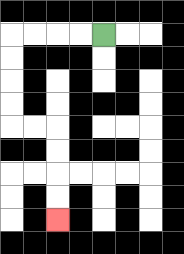{'start': '[4, 1]', 'end': '[2, 9]', 'path_directions': 'L,L,L,L,D,D,D,D,R,R,D,D,D,D', 'path_coordinates': '[[4, 1], [3, 1], [2, 1], [1, 1], [0, 1], [0, 2], [0, 3], [0, 4], [0, 5], [1, 5], [2, 5], [2, 6], [2, 7], [2, 8], [2, 9]]'}